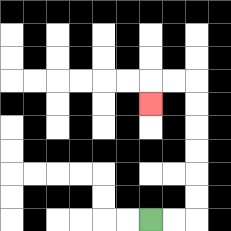{'start': '[6, 9]', 'end': '[6, 4]', 'path_directions': 'R,R,U,U,U,U,U,U,L,L,D', 'path_coordinates': '[[6, 9], [7, 9], [8, 9], [8, 8], [8, 7], [8, 6], [8, 5], [8, 4], [8, 3], [7, 3], [6, 3], [6, 4]]'}